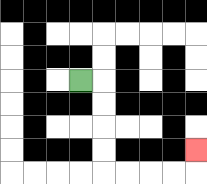{'start': '[3, 3]', 'end': '[8, 6]', 'path_directions': 'R,D,D,D,D,R,R,R,R,U', 'path_coordinates': '[[3, 3], [4, 3], [4, 4], [4, 5], [4, 6], [4, 7], [5, 7], [6, 7], [7, 7], [8, 7], [8, 6]]'}